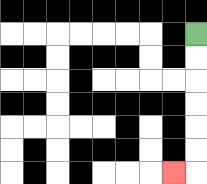{'start': '[8, 1]', 'end': '[7, 7]', 'path_directions': 'D,D,D,D,D,D,L', 'path_coordinates': '[[8, 1], [8, 2], [8, 3], [8, 4], [8, 5], [8, 6], [8, 7], [7, 7]]'}